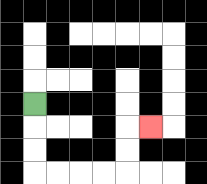{'start': '[1, 4]', 'end': '[6, 5]', 'path_directions': 'D,D,D,R,R,R,R,U,U,R', 'path_coordinates': '[[1, 4], [1, 5], [1, 6], [1, 7], [2, 7], [3, 7], [4, 7], [5, 7], [5, 6], [5, 5], [6, 5]]'}